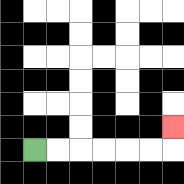{'start': '[1, 6]', 'end': '[7, 5]', 'path_directions': 'R,R,R,R,R,R,U', 'path_coordinates': '[[1, 6], [2, 6], [3, 6], [4, 6], [5, 6], [6, 6], [7, 6], [7, 5]]'}